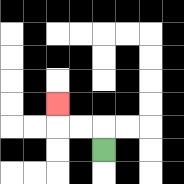{'start': '[4, 6]', 'end': '[2, 4]', 'path_directions': 'U,L,L,U', 'path_coordinates': '[[4, 6], [4, 5], [3, 5], [2, 5], [2, 4]]'}